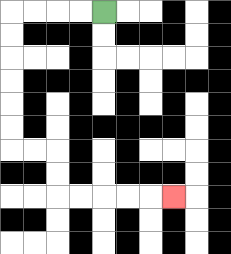{'start': '[4, 0]', 'end': '[7, 8]', 'path_directions': 'L,L,L,L,D,D,D,D,D,D,R,R,D,D,R,R,R,R,R', 'path_coordinates': '[[4, 0], [3, 0], [2, 0], [1, 0], [0, 0], [0, 1], [0, 2], [0, 3], [0, 4], [0, 5], [0, 6], [1, 6], [2, 6], [2, 7], [2, 8], [3, 8], [4, 8], [5, 8], [6, 8], [7, 8]]'}